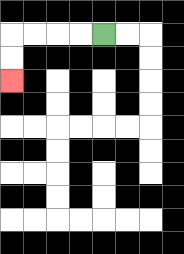{'start': '[4, 1]', 'end': '[0, 3]', 'path_directions': 'L,L,L,L,D,D', 'path_coordinates': '[[4, 1], [3, 1], [2, 1], [1, 1], [0, 1], [0, 2], [0, 3]]'}